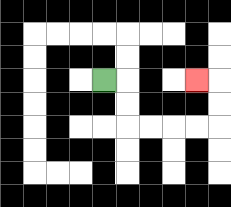{'start': '[4, 3]', 'end': '[8, 3]', 'path_directions': 'R,D,D,R,R,R,R,U,U,L', 'path_coordinates': '[[4, 3], [5, 3], [5, 4], [5, 5], [6, 5], [7, 5], [8, 5], [9, 5], [9, 4], [9, 3], [8, 3]]'}